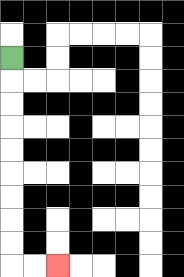{'start': '[0, 2]', 'end': '[2, 11]', 'path_directions': 'D,D,D,D,D,D,D,D,D,R,R', 'path_coordinates': '[[0, 2], [0, 3], [0, 4], [0, 5], [0, 6], [0, 7], [0, 8], [0, 9], [0, 10], [0, 11], [1, 11], [2, 11]]'}